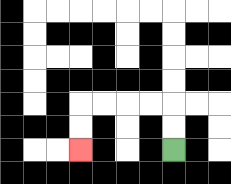{'start': '[7, 6]', 'end': '[3, 6]', 'path_directions': 'U,U,L,L,L,L,D,D', 'path_coordinates': '[[7, 6], [7, 5], [7, 4], [6, 4], [5, 4], [4, 4], [3, 4], [3, 5], [3, 6]]'}